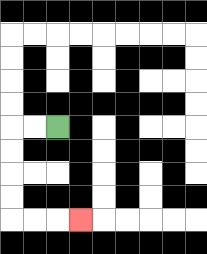{'start': '[2, 5]', 'end': '[3, 9]', 'path_directions': 'L,L,D,D,D,D,R,R,R', 'path_coordinates': '[[2, 5], [1, 5], [0, 5], [0, 6], [0, 7], [0, 8], [0, 9], [1, 9], [2, 9], [3, 9]]'}